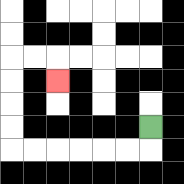{'start': '[6, 5]', 'end': '[2, 3]', 'path_directions': 'D,L,L,L,L,L,L,U,U,U,U,R,R,D', 'path_coordinates': '[[6, 5], [6, 6], [5, 6], [4, 6], [3, 6], [2, 6], [1, 6], [0, 6], [0, 5], [0, 4], [0, 3], [0, 2], [1, 2], [2, 2], [2, 3]]'}